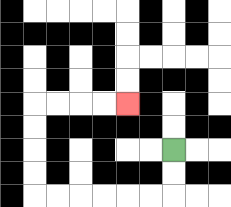{'start': '[7, 6]', 'end': '[5, 4]', 'path_directions': 'D,D,L,L,L,L,L,L,U,U,U,U,R,R,R,R', 'path_coordinates': '[[7, 6], [7, 7], [7, 8], [6, 8], [5, 8], [4, 8], [3, 8], [2, 8], [1, 8], [1, 7], [1, 6], [1, 5], [1, 4], [2, 4], [3, 4], [4, 4], [5, 4]]'}